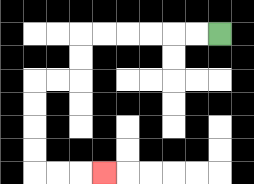{'start': '[9, 1]', 'end': '[4, 7]', 'path_directions': 'L,L,L,L,L,L,D,D,L,L,D,D,D,D,R,R,R', 'path_coordinates': '[[9, 1], [8, 1], [7, 1], [6, 1], [5, 1], [4, 1], [3, 1], [3, 2], [3, 3], [2, 3], [1, 3], [1, 4], [1, 5], [1, 6], [1, 7], [2, 7], [3, 7], [4, 7]]'}